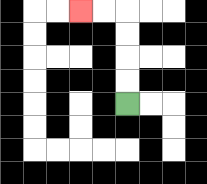{'start': '[5, 4]', 'end': '[3, 0]', 'path_directions': 'U,U,U,U,L,L', 'path_coordinates': '[[5, 4], [5, 3], [5, 2], [5, 1], [5, 0], [4, 0], [3, 0]]'}